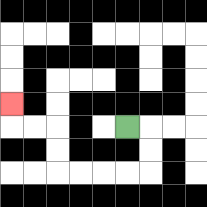{'start': '[5, 5]', 'end': '[0, 4]', 'path_directions': 'R,D,D,L,L,L,L,U,U,L,L,U', 'path_coordinates': '[[5, 5], [6, 5], [6, 6], [6, 7], [5, 7], [4, 7], [3, 7], [2, 7], [2, 6], [2, 5], [1, 5], [0, 5], [0, 4]]'}